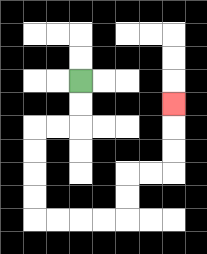{'start': '[3, 3]', 'end': '[7, 4]', 'path_directions': 'D,D,L,L,D,D,D,D,R,R,R,R,U,U,R,R,U,U,U', 'path_coordinates': '[[3, 3], [3, 4], [3, 5], [2, 5], [1, 5], [1, 6], [1, 7], [1, 8], [1, 9], [2, 9], [3, 9], [4, 9], [5, 9], [5, 8], [5, 7], [6, 7], [7, 7], [7, 6], [7, 5], [7, 4]]'}